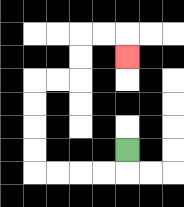{'start': '[5, 6]', 'end': '[5, 2]', 'path_directions': 'D,L,L,L,L,U,U,U,U,R,R,U,U,R,R,D', 'path_coordinates': '[[5, 6], [5, 7], [4, 7], [3, 7], [2, 7], [1, 7], [1, 6], [1, 5], [1, 4], [1, 3], [2, 3], [3, 3], [3, 2], [3, 1], [4, 1], [5, 1], [5, 2]]'}